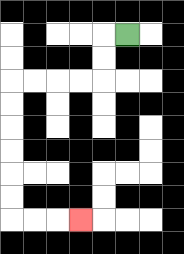{'start': '[5, 1]', 'end': '[3, 9]', 'path_directions': 'L,D,D,L,L,L,L,D,D,D,D,D,D,R,R,R', 'path_coordinates': '[[5, 1], [4, 1], [4, 2], [4, 3], [3, 3], [2, 3], [1, 3], [0, 3], [0, 4], [0, 5], [0, 6], [0, 7], [0, 8], [0, 9], [1, 9], [2, 9], [3, 9]]'}